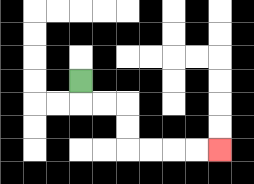{'start': '[3, 3]', 'end': '[9, 6]', 'path_directions': 'D,R,R,D,D,R,R,R,R', 'path_coordinates': '[[3, 3], [3, 4], [4, 4], [5, 4], [5, 5], [5, 6], [6, 6], [7, 6], [8, 6], [9, 6]]'}